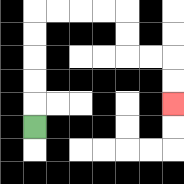{'start': '[1, 5]', 'end': '[7, 4]', 'path_directions': 'U,U,U,U,U,R,R,R,R,D,D,R,R,D,D', 'path_coordinates': '[[1, 5], [1, 4], [1, 3], [1, 2], [1, 1], [1, 0], [2, 0], [3, 0], [4, 0], [5, 0], [5, 1], [5, 2], [6, 2], [7, 2], [7, 3], [7, 4]]'}